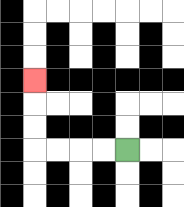{'start': '[5, 6]', 'end': '[1, 3]', 'path_directions': 'L,L,L,L,U,U,U', 'path_coordinates': '[[5, 6], [4, 6], [3, 6], [2, 6], [1, 6], [1, 5], [1, 4], [1, 3]]'}